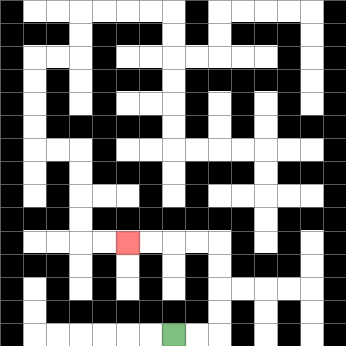{'start': '[7, 14]', 'end': '[5, 10]', 'path_directions': 'R,R,U,U,U,U,L,L,L,L', 'path_coordinates': '[[7, 14], [8, 14], [9, 14], [9, 13], [9, 12], [9, 11], [9, 10], [8, 10], [7, 10], [6, 10], [5, 10]]'}